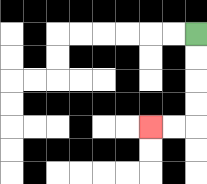{'start': '[8, 1]', 'end': '[6, 5]', 'path_directions': 'D,D,D,D,L,L', 'path_coordinates': '[[8, 1], [8, 2], [8, 3], [8, 4], [8, 5], [7, 5], [6, 5]]'}